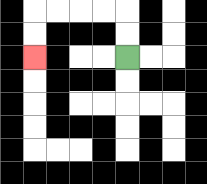{'start': '[5, 2]', 'end': '[1, 2]', 'path_directions': 'U,U,L,L,L,L,D,D', 'path_coordinates': '[[5, 2], [5, 1], [5, 0], [4, 0], [3, 0], [2, 0], [1, 0], [1, 1], [1, 2]]'}